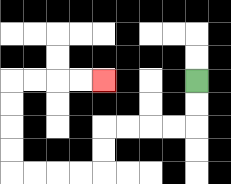{'start': '[8, 3]', 'end': '[4, 3]', 'path_directions': 'D,D,L,L,L,L,D,D,L,L,L,L,U,U,U,U,R,R,R,R', 'path_coordinates': '[[8, 3], [8, 4], [8, 5], [7, 5], [6, 5], [5, 5], [4, 5], [4, 6], [4, 7], [3, 7], [2, 7], [1, 7], [0, 7], [0, 6], [0, 5], [0, 4], [0, 3], [1, 3], [2, 3], [3, 3], [4, 3]]'}